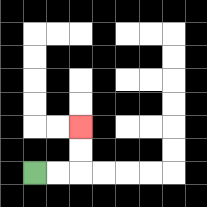{'start': '[1, 7]', 'end': '[3, 5]', 'path_directions': 'R,R,U,U', 'path_coordinates': '[[1, 7], [2, 7], [3, 7], [3, 6], [3, 5]]'}